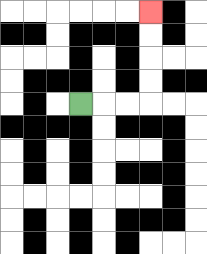{'start': '[3, 4]', 'end': '[6, 0]', 'path_directions': 'R,R,R,U,U,U,U', 'path_coordinates': '[[3, 4], [4, 4], [5, 4], [6, 4], [6, 3], [6, 2], [6, 1], [6, 0]]'}